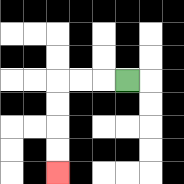{'start': '[5, 3]', 'end': '[2, 7]', 'path_directions': 'L,L,L,D,D,D,D', 'path_coordinates': '[[5, 3], [4, 3], [3, 3], [2, 3], [2, 4], [2, 5], [2, 6], [2, 7]]'}